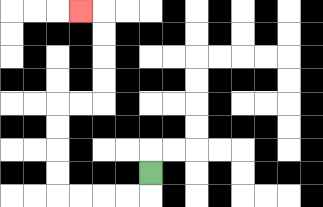{'start': '[6, 7]', 'end': '[3, 0]', 'path_directions': 'D,L,L,L,L,U,U,U,U,R,R,U,U,U,U,L', 'path_coordinates': '[[6, 7], [6, 8], [5, 8], [4, 8], [3, 8], [2, 8], [2, 7], [2, 6], [2, 5], [2, 4], [3, 4], [4, 4], [4, 3], [4, 2], [4, 1], [4, 0], [3, 0]]'}